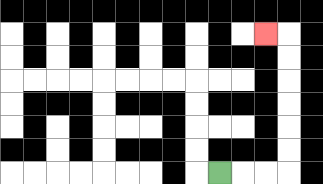{'start': '[9, 7]', 'end': '[11, 1]', 'path_directions': 'R,R,R,U,U,U,U,U,U,L', 'path_coordinates': '[[9, 7], [10, 7], [11, 7], [12, 7], [12, 6], [12, 5], [12, 4], [12, 3], [12, 2], [12, 1], [11, 1]]'}